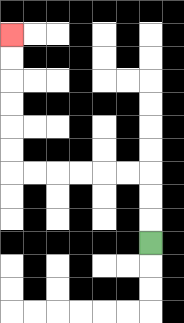{'start': '[6, 10]', 'end': '[0, 1]', 'path_directions': 'U,U,U,L,L,L,L,L,L,U,U,U,U,U,U', 'path_coordinates': '[[6, 10], [6, 9], [6, 8], [6, 7], [5, 7], [4, 7], [3, 7], [2, 7], [1, 7], [0, 7], [0, 6], [0, 5], [0, 4], [0, 3], [0, 2], [0, 1]]'}